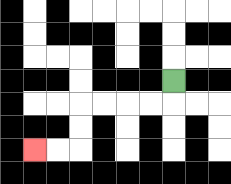{'start': '[7, 3]', 'end': '[1, 6]', 'path_directions': 'D,L,L,L,L,D,D,L,L', 'path_coordinates': '[[7, 3], [7, 4], [6, 4], [5, 4], [4, 4], [3, 4], [3, 5], [3, 6], [2, 6], [1, 6]]'}